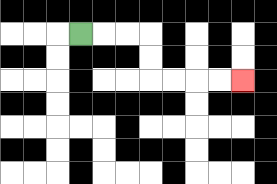{'start': '[3, 1]', 'end': '[10, 3]', 'path_directions': 'R,R,R,D,D,R,R,R,R', 'path_coordinates': '[[3, 1], [4, 1], [5, 1], [6, 1], [6, 2], [6, 3], [7, 3], [8, 3], [9, 3], [10, 3]]'}